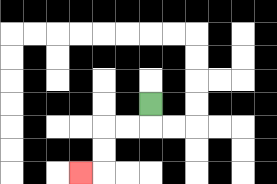{'start': '[6, 4]', 'end': '[3, 7]', 'path_directions': 'D,L,L,D,D,L', 'path_coordinates': '[[6, 4], [6, 5], [5, 5], [4, 5], [4, 6], [4, 7], [3, 7]]'}